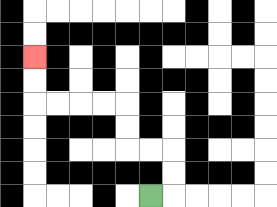{'start': '[6, 8]', 'end': '[1, 2]', 'path_directions': 'R,U,U,L,L,U,U,L,L,L,L,U,U', 'path_coordinates': '[[6, 8], [7, 8], [7, 7], [7, 6], [6, 6], [5, 6], [5, 5], [5, 4], [4, 4], [3, 4], [2, 4], [1, 4], [1, 3], [1, 2]]'}